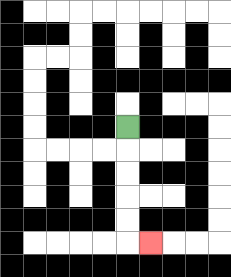{'start': '[5, 5]', 'end': '[6, 10]', 'path_directions': 'D,D,D,D,D,R', 'path_coordinates': '[[5, 5], [5, 6], [5, 7], [5, 8], [5, 9], [5, 10], [6, 10]]'}